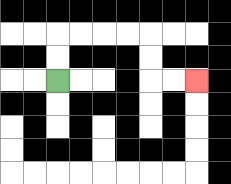{'start': '[2, 3]', 'end': '[8, 3]', 'path_directions': 'U,U,R,R,R,R,D,D,R,R', 'path_coordinates': '[[2, 3], [2, 2], [2, 1], [3, 1], [4, 1], [5, 1], [6, 1], [6, 2], [6, 3], [7, 3], [8, 3]]'}